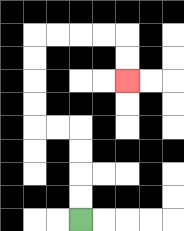{'start': '[3, 9]', 'end': '[5, 3]', 'path_directions': 'U,U,U,U,L,L,U,U,U,U,R,R,R,R,D,D', 'path_coordinates': '[[3, 9], [3, 8], [3, 7], [3, 6], [3, 5], [2, 5], [1, 5], [1, 4], [1, 3], [1, 2], [1, 1], [2, 1], [3, 1], [4, 1], [5, 1], [5, 2], [5, 3]]'}